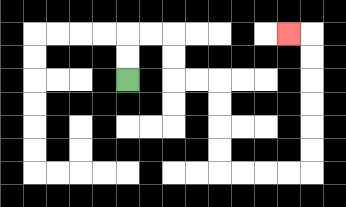{'start': '[5, 3]', 'end': '[12, 1]', 'path_directions': 'U,U,R,R,D,D,R,R,D,D,D,D,R,R,R,R,U,U,U,U,U,U,L', 'path_coordinates': '[[5, 3], [5, 2], [5, 1], [6, 1], [7, 1], [7, 2], [7, 3], [8, 3], [9, 3], [9, 4], [9, 5], [9, 6], [9, 7], [10, 7], [11, 7], [12, 7], [13, 7], [13, 6], [13, 5], [13, 4], [13, 3], [13, 2], [13, 1], [12, 1]]'}